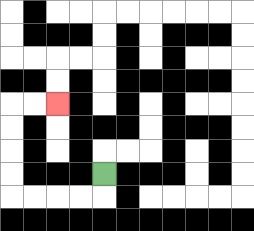{'start': '[4, 7]', 'end': '[2, 4]', 'path_directions': 'D,L,L,L,L,U,U,U,U,R,R', 'path_coordinates': '[[4, 7], [4, 8], [3, 8], [2, 8], [1, 8], [0, 8], [0, 7], [0, 6], [0, 5], [0, 4], [1, 4], [2, 4]]'}